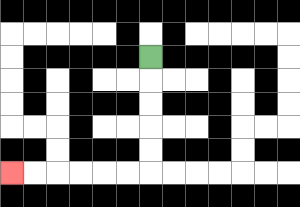{'start': '[6, 2]', 'end': '[0, 7]', 'path_directions': 'D,D,D,D,D,L,L,L,L,L,L', 'path_coordinates': '[[6, 2], [6, 3], [6, 4], [6, 5], [6, 6], [6, 7], [5, 7], [4, 7], [3, 7], [2, 7], [1, 7], [0, 7]]'}